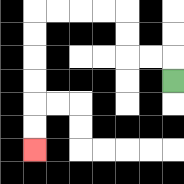{'start': '[7, 3]', 'end': '[1, 6]', 'path_directions': 'U,L,L,U,U,L,L,L,L,D,D,D,D,D,D', 'path_coordinates': '[[7, 3], [7, 2], [6, 2], [5, 2], [5, 1], [5, 0], [4, 0], [3, 0], [2, 0], [1, 0], [1, 1], [1, 2], [1, 3], [1, 4], [1, 5], [1, 6]]'}